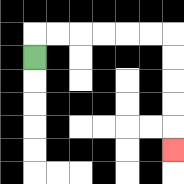{'start': '[1, 2]', 'end': '[7, 6]', 'path_directions': 'U,R,R,R,R,R,R,D,D,D,D,D', 'path_coordinates': '[[1, 2], [1, 1], [2, 1], [3, 1], [4, 1], [5, 1], [6, 1], [7, 1], [7, 2], [7, 3], [7, 4], [7, 5], [7, 6]]'}